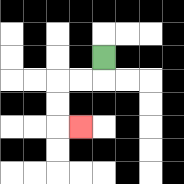{'start': '[4, 2]', 'end': '[3, 5]', 'path_directions': 'D,L,L,D,D,R', 'path_coordinates': '[[4, 2], [4, 3], [3, 3], [2, 3], [2, 4], [2, 5], [3, 5]]'}